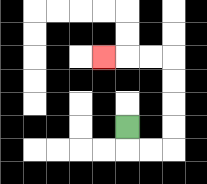{'start': '[5, 5]', 'end': '[4, 2]', 'path_directions': 'D,R,R,U,U,U,U,L,L,L', 'path_coordinates': '[[5, 5], [5, 6], [6, 6], [7, 6], [7, 5], [7, 4], [7, 3], [7, 2], [6, 2], [5, 2], [4, 2]]'}